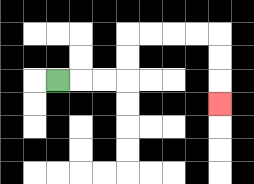{'start': '[2, 3]', 'end': '[9, 4]', 'path_directions': 'R,R,R,U,U,R,R,R,R,D,D,D', 'path_coordinates': '[[2, 3], [3, 3], [4, 3], [5, 3], [5, 2], [5, 1], [6, 1], [7, 1], [8, 1], [9, 1], [9, 2], [9, 3], [9, 4]]'}